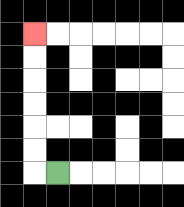{'start': '[2, 7]', 'end': '[1, 1]', 'path_directions': 'L,U,U,U,U,U,U', 'path_coordinates': '[[2, 7], [1, 7], [1, 6], [1, 5], [1, 4], [1, 3], [1, 2], [1, 1]]'}